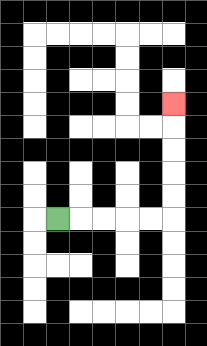{'start': '[2, 9]', 'end': '[7, 4]', 'path_directions': 'R,R,R,R,R,U,U,U,U,U', 'path_coordinates': '[[2, 9], [3, 9], [4, 9], [5, 9], [6, 9], [7, 9], [7, 8], [7, 7], [7, 6], [7, 5], [7, 4]]'}